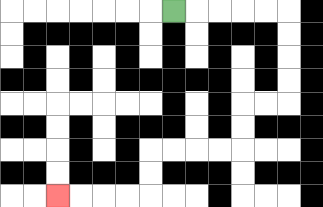{'start': '[7, 0]', 'end': '[2, 8]', 'path_directions': 'R,R,R,R,R,D,D,D,D,L,L,D,D,L,L,L,L,D,D,L,L,L,L', 'path_coordinates': '[[7, 0], [8, 0], [9, 0], [10, 0], [11, 0], [12, 0], [12, 1], [12, 2], [12, 3], [12, 4], [11, 4], [10, 4], [10, 5], [10, 6], [9, 6], [8, 6], [7, 6], [6, 6], [6, 7], [6, 8], [5, 8], [4, 8], [3, 8], [2, 8]]'}